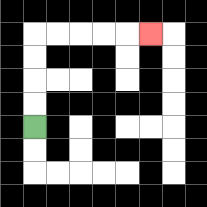{'start': '[1, 5]', 'end': '[6, 1]', 'path_directions': 'U,U,U,U,R,R,R,R,R', 'path_coordinates': '[[1, 5], [1, 4], [1, 3], [1, 2], [1, 1], [2, 1], [3, 1], [4, 1], [5, 1], [6, 1]]'}